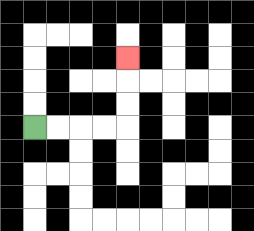{'start': '[1, 5]', 'end': '[5, 2]', 'path_directions': 'R,R,R,R,U,U,U', 'path_coordinates': '[[1, 5], [2, 5], [3, 5], [4, 5], [5, 5], [5, 4], [5, 3], [5, 2]]'}